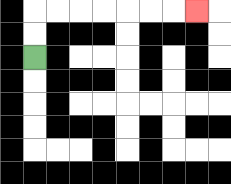{'start': '[1, 2]', 'end': '[8, 0]', 'path_directions': 'U,U,R,R,R,R,R,R,R', 'path_coordinates': '[[1, 2], [1, 1], [1, 0], [2, 0], [3, 0], [4, 0], [5, 0], [6, 0], [7, 0], [8, 0]]'}